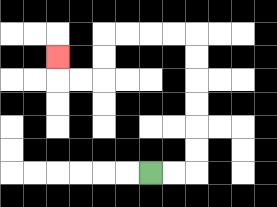{'start': '[6, 7]', 'end': '[2, 2]', 'path_directions': 'R,R,U,U,U,U,U,U,L,L,L,L,D,D,L,L,U', 'path_coordinates': '[[6, 7], [7, 7], [8, 7], [8, 6], [8, 5], [8, 4], [8, 3], [8, 2], [8, 1], [7, 1], [6, 1], [5, 1], [4, 1], [4, 2], [4, 3], [3, 3], [2, 3], [2, 2]]'}